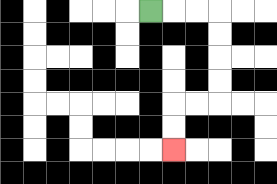{'start': '[6, 0]', 'end': '[7, 6]', 'path_directions': 'R,R,R,D,D,D,D,L,L,D,D', 'path_coordinates': '[[6, 0], [7, 0], [8, 0], [9, 0], [9, 1], [9, 2], [9, 3], [9, 4], [8, 4], [7, 4], [7, 5], [7, 6]]'}